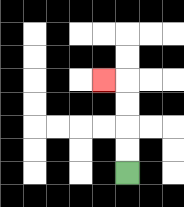{'start': '[5, 7]', 'end': '[4, 3]', 'path_directions': 'U,U,U,U,L', 'path_coordinates': '[[5, 7], [5, 6], [5, 5], [5, 4], [5, 3], [4, 3]]'}